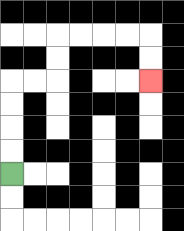{'start': '[0, 7]', 'end': '[6, 3]', 'path_directions': 'U,U,U,U,R,R,U,U,R,R,R,R,D,D', 'path_coordinates': '[[0, 7], [0, 6], [0, 5], [0, 4], [0, 3], [1, 3], [2, 3], [2, 2], [2, 1], [3, 1], [4, 1], [5, 1], [6, 1], [6, 2], [6, 3]]'}